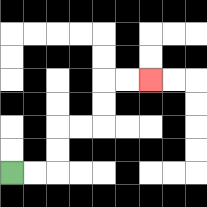{'start': '[0, 7]', 'end': '[6, 3]', 'path_directions': 'R,R,U,U,R,R,U,U,R,R', 'path_coordinates': '[[0, 7], [1, 7], [2, 7], [2, 6], [2, 5], [3, 5], [4, 5], [4, 4], [4, 3], [5, 3], [6, 3]]'}